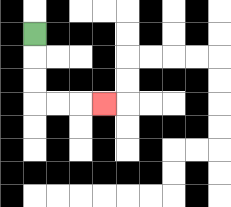{'start': '[1, 1]', 'end': '[4, 4]', 'path_directions': 'D,D,D,R,R,R', 'path_coordinates': '[[1, 1], [1, 2], [1, 3], [1, 4], [2, 4], [3, 4], [4, 4]]'}